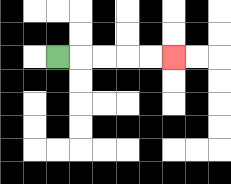{'start': '[2, 2]', 'end': '[7, 2]', 'path_directions': 'R,R,R,R,R', 'path_coordinates': '[[2, 2], [3, 2], [4, 2], [5, 2], [6, 2], [7, 2]]'}